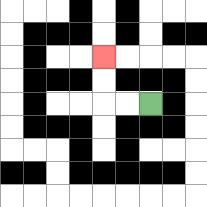{'start': '[6, 4]', 'end': '[4, 2]', 'path_directions': 'L,L,U,U', 'path_coordinates': '[[6, 4], [5, 4], [4, 4], [4, 3], [4, 2]]'}